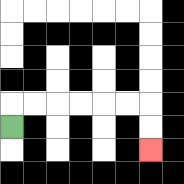{'start': '[0, 5]', 'end': '[6, 6]', 'path_directions': 'U,R,R,R,R,R,R,D,D', 'path_coordinates': '[[0, 5], [0, 4], [1, 4], [2, 4], [3, 4], [4, 4], [5, 4], [6, 4], [6, 5], [6, 6]]'}